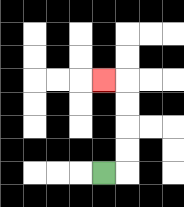{'start': '[4, 7]', 'end': '[4, 3]', 'path_directions': 'R,U,U,U,U,L', 'path_coordinates': '[[4, 7], [5, 7], [5, 6], [5, 5], [5, 4], [5, 3], [4, 3]]'}